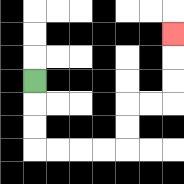{'start': '[1, 3]', 'end': '[7, 1]', 'path_directions': 'D,D,D,R,R,R,R,U,U,R,R,U,U,U', 'path_coordinates': '[[1, 3], [1, 4], [1, 5], [1, 6], [2, 6], [3, 6], [4, 6], [5, 6], [5, 5], [5, 4], [6, 4], [7, 4], [7, 3], [7, 2], [7, 1]]'}